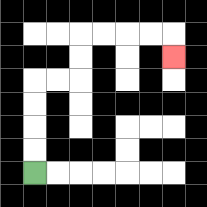{'start': '[1, 7]', 'end': '[7, 2]', 'path_directions': 'U,U,U,U,R,R,U,U,R,R,R,R,D', 'path_coordinates': '[[1, 7], [1, 6], [1, 5], [1, 4], [1, 3], [2, 3], [3, 3], [3, 2], [3, 1], [4, 1], [5, 1], [6, 1], [7, 1], [7, 2]]'}